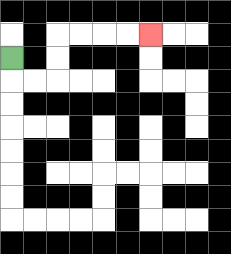{'start': '[0, 2]', 'end': '[6, 1]', 'path_directions': 'D,R,R,U,U,R,R,R,R', 'path_coordinates': '[[0, 2], [0, 3], [1, 3], [2, 3], [2, 2], [2, 1], [3, 1], [4, 1], [5, 1], [6, 1]]'}